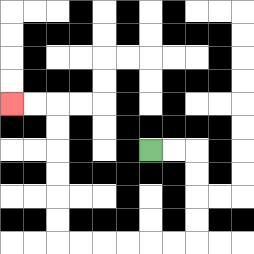{'start': '[6, 6]', 'end': '[0, 4]', 'path_directions': 'R,R,D,D,D,D,L,L,L,L,L,L,U,U,U,U,U,U,L,L', 'path_coordinates': '[[6, 6], [7, 6], [8, 6], [8, 7], [8, 8], [8, 9], [8, 10], [7, 10], [6, 10], [5, 10], [4, 10], [3, 10], [2, 10], [2, 9], [2, 8], [2, 7], [2, 6], [2, 5], [2, 4], [1, 4], [0, 4]]'}